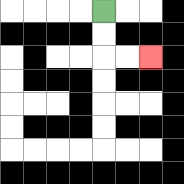{'start': '[4, 0]', 'end': '[6, 2]', 'path_directions': 'D,D,R,R', 'path_coordinates': '[[4, 0], [4, 1], [4, 2], [5, 2], [6, 2]]'}